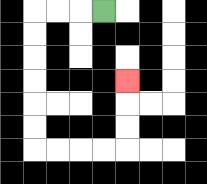{'start': '[4, 0]', 'end': '[5, 3]', 'path_directions': 'L,L,L,D,D,D,D,D,D,R,R,R,R,U,U,U', 'path_coordinates': '[[4, 0], [3, 0], [2, 0], [1, 0], [1, 1], [1, 2], [1, 3], [1, 4], [1, 5], [1, 6], [2, 6], [3, 6], [4, 6], [5, 6], [5, 5], [5, 4], [5, 3]]'}